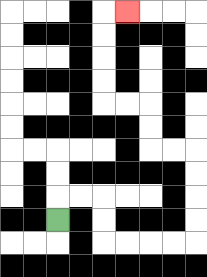{'start': '[2, 9]', 'end': '[5, 0]', 'path_directions': 'U,R,R,D,D,R,R,R,R,U,U,U,U,L,L,U,U,L,L,U,U,U,U,R', 'path_coordinates': '[[2, 9], [2, 8], [3, 8], [4, 8], [4, 9], [4, 10], [5, 10], [6, 10], [7, 10], [8, 10], [8, 9], [8, 8], [8, 7], [8, 6], [7, 6], [6, 6], [6, 5], [6, 4], [5, 4], [4, 4], [4, 3], [4, 2], [4, 1], [4, 0], [5, 0]]'}